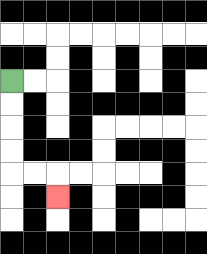{'start': '[0, 3]', 'end': '[2, 8]', 'path_directions': 'D,D,D,D,R,R,D', 'path_coordinates': '[[0, 3], [0, 4], [0, 5], [0, 6], [0, 7], [1, 7], [2, 7], [2, 8]]'}